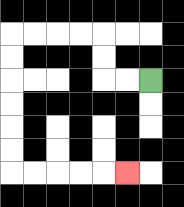{'start': '[6, 3]', 'end': '[5, 7]', 'path_directions': 'L,L,U,U,L,L,L,L,D,D,D,D,D,D,R,R,R,R,R', 'path_coordinates': '[[6, 3], [5, 3], [4, 3], [4, 2], [4, 1], [3, 1], [2, 1], [1, 1], [0, 1], [0, 2], [0, 3], [0, 4], [0, 5], [0, 6], [0, 7], [1, 7], [2, 7], [3, 7], [4, 7], [5, 7]]'}